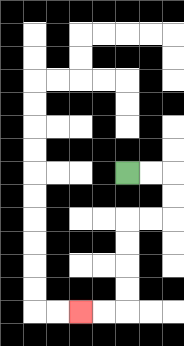{'start': '[5, 7]', 'end': '[3, 13]', 'path_directions': 'R,R,D,D,L,L,D,D,D,D,L,L', 'path_coordinates': '[[5, 7], [6, 7], [7, 7], [7, 8], [7, 9], [6, 9], [5, 9], [5, 10], [5, 11], [5, 12], [5, 13], [4, 13], [3, 13]]'}